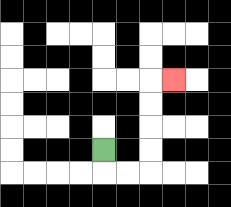{'start': '[4, 6]', 'end': '[7, 3]', 'path_directions': 'D,R,R,U,U,U,U,R', 'path_coordinates': '[[4, 6], [4, 7], [5, 7], [6, 7], [6, 6], [6, 5], [6, 4], [6, 3], [7, 3]]'}